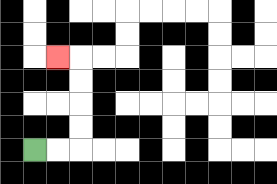{'start': '[1, 6]', 'end': '[2, 2]', 'path_directions': 'R,R,U,U,U,U,L', 'path_coordinates': '[[1, 6], [2, 6], [3, 6], [3, 5], [3, 4], [3, 3], [3, 2], [2, 2]]'}